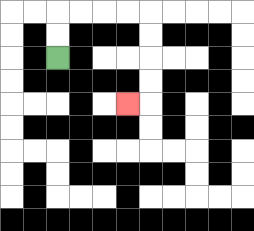{'start': '[2, 2]', 'end': '[5, 4]', 'path_directions': 'U,U,R,R,R,R,D,D,D,D,L', 'path_coordinates': '[[2, 2], [2, 1], [2, 0], [3, 0], [4, 0], [5, 0], [6, 0], [6, 1], [6, 2], [6, 3], [6, 4], [5, 4]]'}